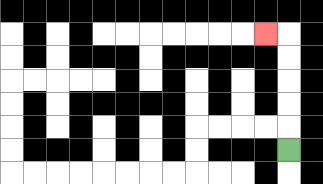{'start': '[12, 6]', 'end': '[11, 1]', 'path_directions': 'U,U,U,U,U,L', 'path_coordinates': '[[12, 6], [12, 5], [12, 4], [12, 3], [12, 2], [12, 1], [11, 1]]'}